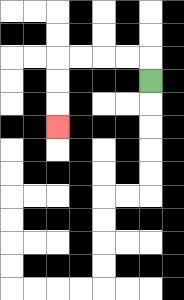{'start': '[6, 3]', 'end': '[2, 5]', 'path_directions': 'U,L,L,L,L,D,D,D', 'path_coordinates': '[[6, 3], [6, 2], [5, 2], [4, 2], [3, 2], [2, 2], [2, 3], [2, 4], [2, 5]]'}